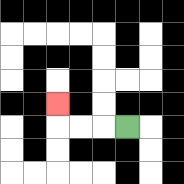{'start': '[5, 5]', 'end': '[2, 4]', 'path_directions': 'L,L,L,U', 'path_coordinates': '[[5, 5], [4, 5], [3, 5], [2, 5], [2, 4]]'}